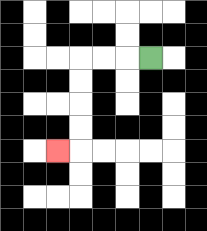{'start': '[6, 2]', 'end': '[2, 6]', 'path_directions': 'L,L,L,D,D,D,D,L', 'path_coordinates': '[[6, 2], [5, 2], [4, 2], [3, 2], [3, 3], [3, 4], [3, 5], [3, 6], [2, 6]]'}